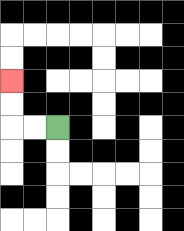{'start': '[2, 5]', 'end': '[0, 3]', 'path_directions': 'L,L,U,U', 'path_coordinates': '[[2, 5], [1, 5], [0, 5], [0, 4], [0, 3]]'}